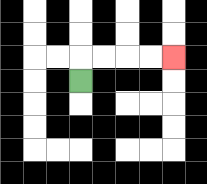{'start': '[3, 3]', 'end': '[7, 2]', 'path_directions': 'U,R,R,R,R', 'path_coordinates': '[[3, 3], [3, 2], [4, 2], [5, 2], [6, 2], [7, 2]]'}